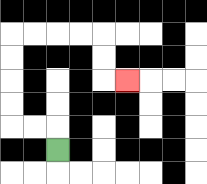{'start': '[2, 6]', 'end': '[5, 3]', 'path_directions': 'U,L,L,U,U,U,U,R,R,R,R,D,D,R', 'path_coordinates': '[[2, 6], [2, 5], [1, 5], [0, 5], [0, 4], [0, 3], [0, 2], [0, 1], [1, 1], [2, 1], [3, 1], [4, 1], [4, 2], [4, 3], [5, 3]]'}